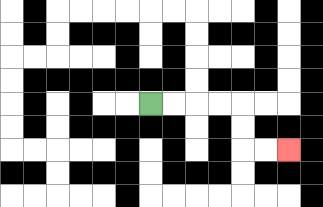{'start': '[6, 4]', 'end': '[12, 6]', 'path_directions': 'R,R,R,R,D,D,R,R', 'path_coordinates': '[[6, 4], [7, 4], [8, 4], [9, 4], [10, 4], [10, 5], [10, 6], [11, 6], [12, 6]]'}